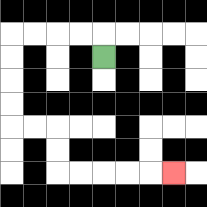{'start': '[4, 2]', 'end': '[7, 7]', 'path_directions': 'U,L,L,L,L,D,D,D,D,R,R,D,D,R,R,R,R,R', 'path_coordinates': '[[4, 2], [4, 1], [3, 1], [2, 1], [1, 1], [0, 1], [0, 2], [0, 3], [0, 4], [0, 5], [1, 5], [2, 5], [2, 6], [2, 7], [3, 7], [4, 7], [5, 7], [6, 7], [7, 7]]'}